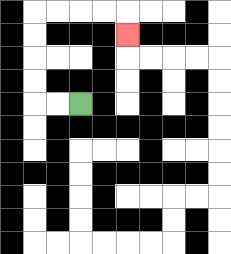{'start': '[3, 4]', 'end': '[5, 1]', 'path_directions': 'L,L,U,U,U,U,R,R,R,R,D', 'path_coordinates': '[[3, 4], [2, 4], [1, 4], [1, 3], [1, 2], [1, 1], [1, 0], [2, 0], [3, 0], [4, 0], [5, 0], [5, 1]]'}